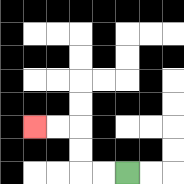{'start': '[5, 7]', 'end': '[1, 5]', 'path_directions': 'L,L,U,U,L,L', 'path_coordinates': '[[5, 7], [4, 7], [3, 7], [3, 6], [3, 5], [2, 5], [1, 5]]'}